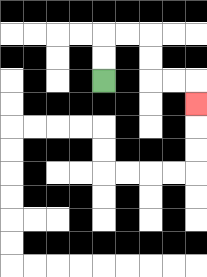{'start': '[4, 3]', 'end': '[8, 4]', 'path_directions': 'U,U,R,R,D,D,R,R,D', 'path_coordinates': '[[4, 3], [4, 2], [4, 1], [5, 1], [6, 1], [6, 2], [6, 3], [7, 3], [8, 3], [8, 4]]'}